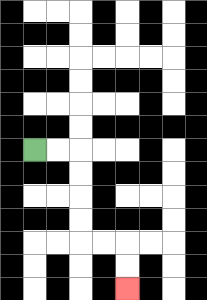{'start': '[1, 6]', 'end': '[5, 12]', 'path_directions': 'R,R,D,D,D,D,R,R,D,D', 'path_coordinates': '[[1, 6], [2, 6], [3, 6], [3, 7], [3, 8], [3, 9], [3, 10], [4, 10], [5, 10], [5, 11], [5, 12]]'}